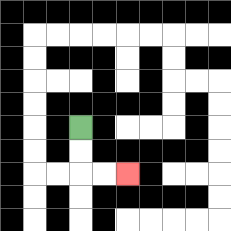{'start': '[3, 5]', 'end': '[5, 7]', 'path_directions': 'D,D,R,R', 'path_coordinates': '[[3, 5], [3, 6], [3, 7], [4, 7], [5, 7]]'}